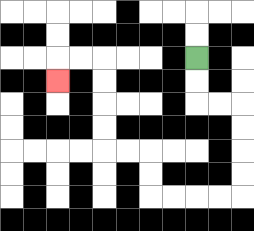{'start': '[8, 2]', 'end': '[2, 3]', 'path_directions': 'D,D,R,R,D,D,D,D,L,L,L,L,U,U,L,L,U,U,U,U,L,L,D', 'path_coordinates': '[[8, 2], [8, 3], [8, 4], [9, 4], [10, 4], [10, 5], [10, 6], [10, 7], [10, 8], [9, 8], [8, 8], [7, 8], [6, 8], [6, 7], [6, 6], [5, 6], [4, 6], [4, 5], [4, 4], [4, 3], [4, 2], [3, 2], [2, 2], [2, 3]]'}